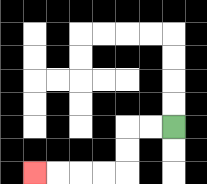{'start': '[7, 5]', 'end': '[1, 7]', 'path_directions': 'L,L,D,D,L,L,L,L', 'path_coordinates': '[[7, 5], [6, 5], [5, 5], [5, 6], [5, 7], [4, 7], [3, 7], [2, 7], [1, 7]]'}